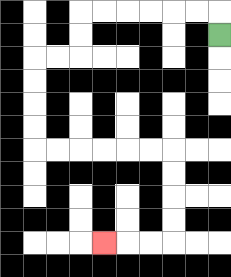{'start': '[9, 1]', 'end': '[4, 10]', 'path_directions': 'U,L,L,L,L,L,L,D,D,L,L,D,D,D,D,R,R,R,R,R,R,D,D,D,D,L,L,L', 'path_coordinates': '[[9, 1], [9, 0], [8, 0], [7, 0], [6, 0], [5, 0], [4, 0], [3, 0], [3, 1], [3, 2], [2, 2], [1, 2], [1, 3], [1, 4], [1, 5], [1, 6], [2, 6], [3, 6], [4, 6], [5, 6], [6, 6], [7, 6], [7, 7], [7, 8], [7, 9], [7, 10], [6, 10], [5, 10], [4, 10]]'}